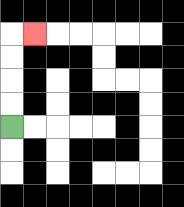{'start': '[0, 5]', 'end': '[1, 1]', 'path_directions': 'U,U,U,U,R', 'path_coordinates': '[[0, 5], [0, 4], [0, 3], [0, 2], [0, 1], [1, 1]]'}